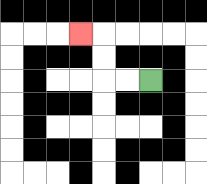{'start': '[6, 3]', 'end': '[3, 1]', 'path_directions': 'L,L,U,U,L', 'path_coordinates': '[[6, 3], [5, 3], [4, 3], [4, 2], [4, 1], [3, 1]]'}